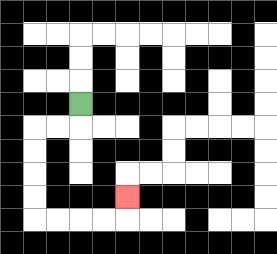{'start': '[3, 4]', 'end': '[5, 8]', 'path_directions': 'D,L,L,D,D,D,D,R,R,R,R,U', 'path_coordinates': '[[3, 4], [3, 5], [2, 5], [1, 5], [1, 6], [1, 7], [1, 8], [1, 9], [2, 9], [3, 9], [4, 9], [5, 9], [5, 8]]'}